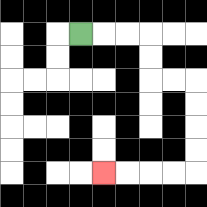{'start': '[3, 1]', 'end': '[4, 7]', 'path_directions': 'R,R,R,D,D,R,R,D,D,D,D,L,L,L,L', 'path_coordinates': '[[3, 1], [4, 1], [5, 1], [6, 1], [6, 2], [6, 3], [7, 3], [8, 3], [8, 4], [8, 5], [8, 6], [8, 7], [7, 7], [6, 7], [5, 7], [4, 7]]'}